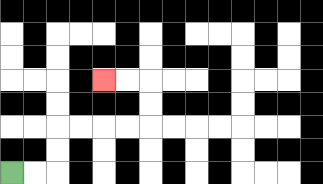{'start': '[0, 7]', 'end': '[4, 3]', 'path_directions': 'R,R,U,U,R,R,R,R,U,U,L,L', 'path_coordinates': '[[0, 7], [1, 7], [2, 7], [2, 6], [2, 5], [3, 5], [4, 5], [5, 5], [6, 5], [6, 4], [6, 3], [5, 3], [4, 3]]'}